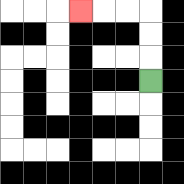{'start': '[6, 3]', 'end': '[3, 0]', 'path_directions': 'U,U,U,L,L,L', 'path_coordinates': '[[6, 3], [6, 2], [6, 1], [6, 0], [5, 0], [4, 0], [3, 0]]'}